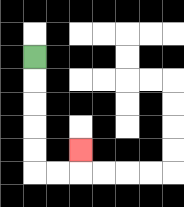{'start': '[1, 2]', 'end': '[3, 6]', 'path_directions': 'D,D,D,D,D,R,R,U', 'path_coordinates': '[[1, 2], [1, 3], [1, 4], [1, 5], [1, 6], [1, 7], [2, 7], [3, 7], [3, 6]]'}